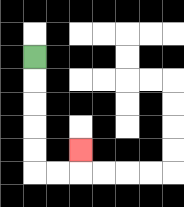{'start': '[1, 2]', 'end': '[3, 6]', 'path_directions': 'D,D,D,D,D,R,R,U', 'path_coordinates': '[[1, 2], [1, 3], [1, 4], [1, 5], [1, 6], [1, 7], [2, 7], [3, 7], [3, 6]]'}